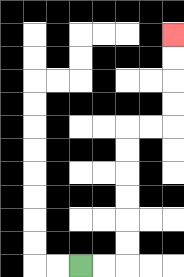{'start': '[3, 11]', 'end': '[7, 1]', 'path_directions': 'R,R,U,U,U,U,U,U,R,R,U,U,U,U', 'path_coordinates': '[[3, 11], [4, 11], [5, 11], [5, 10], [5, 9], [5, 8], [5, 7], [5, 6], [5, 5], [6, 5], [7, 5], [7, 4], [7, 3], [7, 2], [7, 1]]'}